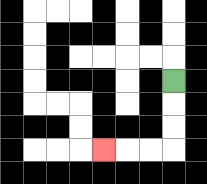{'start': '[7, 3]', 'end': '[4, 6]', 'path_directions': 'D,D,D,L,L,L', 'path_coordinates': '[[7, 3], [7, 4], [7, 5], [7, 6], [6, 6], [5, 6], [4, 6]]'}